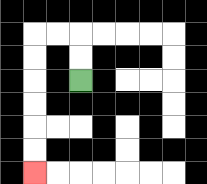{'start': '[3, 3]', 'end': '[1, 7]', 'path_directions': 'U,U,L,L,D,D,D,D,D,D', 'path_coordinates': '[[3, 3], [3, 2], [3, 1], [2, 1], [1, 1], [1, 2], [1, 3], [1, 4], [1, 5], [1, 6], [1, 7]]'}